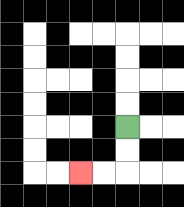{'start': '[5, 5]', 'end': '[3, 7]', 'path_directions': 'D,D,L,L', 'path_coordinates': '[[5, 5], [5, 6], [5, 7], [4, 7], [3, 7]]'}